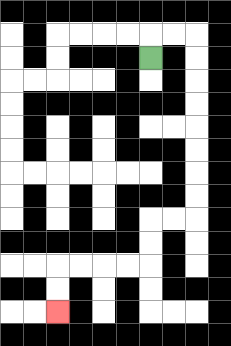{'start': '[6, 2]', 'end': '[2, 13]', 'path_directions': 'U,R,R,D,D,D,D,D,D,D,D,L,L,D,D,L,L,L,L,D,D', 'path_coordinates': '[[6, 2], [6, 1], [7, 1], [8, 1], [8, 2], [8, 3], [8, 4], [8, 5], [8, 6], [8, 7], [8, 8], [8, 9], [7, 9], [6, 9], [6, 10], [6, 11], [5, 11], [4, 11], [3, 11], [2, 11], [2, 12], [2, 13]]'}